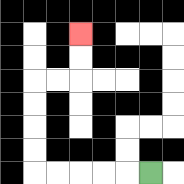{'start': '[6, 7]', 'end': '[3, 1]', 'path_directions': 'L,L,L,L,L,U,U,U,U,R,R,U,U', 'path_coordinates': '[[6, 7], [5, 7], [4, 7], [3, 7], [2, 7], [1, 7], [1, 6], [1, 5], [1, 4], [1, 3], [2, 3], [3, 3], [3, 2], [3, 1]]'}